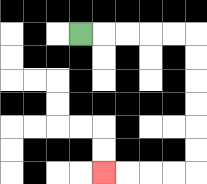{'start': '[3, 1]', 'end': '[4, 7]', 'path_directions': 'R,R,R,R,R,D,D,D,D,D,D,L,L,L,L', 'path_coordinates': '[[3, 1], [4, 1], [5, 1], [6, 1], [7, 1], [8, 1], [8, 2], [8, 3], [8, 4], [8, 5], [8, 6], [8, 7], [7, 7], [6, 7], [5, 7], [4, 7]]'}